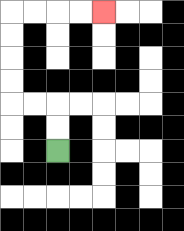{'start': '[2, 6]', 'end': '[4, 0]', 'path_directions': 'U,U,L,L,U,U,U,U,R,R,R,R', 'path_coordinates': '[[2, 6], [2, 5], [2, 4], [1, 4], [0, 4], [0, 3], [0, 2], [0, 1], [0, 0], [1, 0], [2, 0], [3, 0], [4, 0]]'}